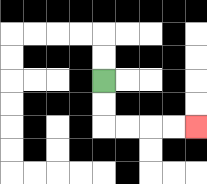{'start': '[4, 3]', 'end': '[8, 5]', 'path_directions': 'D,D,R,R,R,R', 'path_coordinates': '[[4, 3], [4, 4], [4, 5], [5, 5], [6, 5], [7, 5], [8, 5]]'}